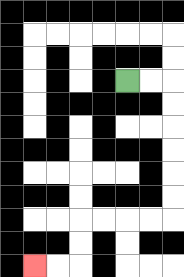{'start': '[5, 3]', 'end': '[1, 11]', 'path_directions': 'R,R,D,D,D,D,D,D,L,L,L,L,D,D,L,L', 'path_coordinates': '[[5, 3], [6, 3], [7, 3], [7, 4], [7, 5], [7, 6], [7, 7], [7, 8], [7, 9], [6, 9], [5, 9], [4, 9], [3, 9], [3, 10], [3, 11], [2, 11], [1, 11]]'}